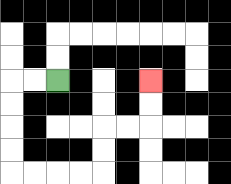{'start': '[2, 3]', 'end': '[6, 3]', 'path_directions': 'L,L,D,D,D,D,R,R,R,R,U,U,R,R,U,U', 'path_coordinates': '[[2, 3], [1, 3], [0, 3], [0, 4], [0, 5], [0, 6], [0, 7], [1, 7], [2, 7], [3, 7], [4, 7], [4, 6], [4, 5], [5, 5], [6, 5], [6, 4], [6, 3]]'}